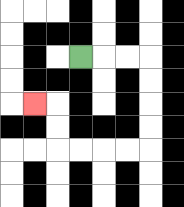{'start': '[3, 2]', 'end': '[1, 4]', 'path_directions': 'R,R,R,D,D,D,D,L,L,L,L,U,U,L', 'path_coordinates': '[[3, 2], [4, 2], [5, 2], [6, 2], [6, 3], [6, 4], [6, 5], [6, 6], [5, 6], [4, 6], [3, 6], [2, 6], [2, 5], [2, 4], [1, 4]]'}